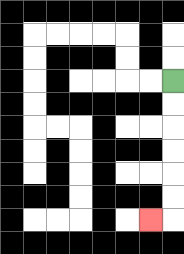{'start': '[7, 3]', 'end': '[6, 9]', 'path_directions': 'D,D,D,D,D,D,L', 'path_coordinates': '[[7, 3], [7, 4], [7, 5], [7, 6], [7, 7], [7, 8], [7, 9], [6, 9]]'}